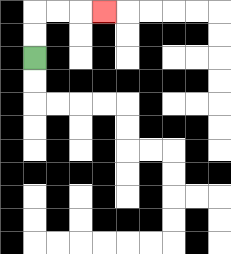{'start': '[1, 2]', 'end': '[4, 0]', 'path_directions': 'U,U,R,R,R', 'path_coordinates': '[[1, 2], [1, 1], [1, 0], [2, 0], [3, 0], [4, 0]]'}